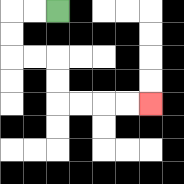{'start': '[2, 0]', 'end': '[6, 4]', 'path_directions': 'L,L,D,D,R,R,D,D,R,R,R,R', 'path_coordinates': '[[2, 0], [1, 0], [0, 0], [0, 1], [0, 2], [1, 2], [2, 2], [2, 3], [2, 4], [3, 4], [4, 4], [5, 4], [6, 4]]'}